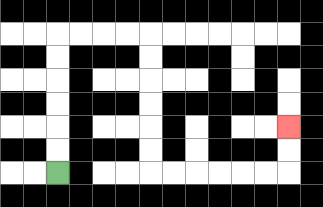{'start': '[2, 7]', 'end': '[12, 5]', 'path_directions': 'U,U,U,U,U,U,R,R,R,R,D,D,D,D,D,D,R,R,R,R,R,R,U,U', 'path_coordinates': '[[2, 7], [2, 6], [2, 5], [2, 4], [2, 3], [2, 2], [2, 1], [3, 1], [4, 1], [5, 1], [6, 1], [6, 2], [6, 3], [6, 4], [6, 5], [6, 6], [6, 7], [7, 7], [8, 7], [9, 7], [10, 7], [11, 7], [12, 7], [12, 6], [12, 5]]'}